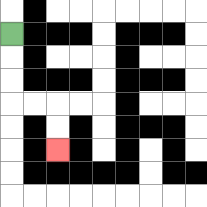{'start': '[0, 1]', 'end': '[2, 6]', 'path_directions': 'D,D,D,R,R,D,D', 'path_coordinates': '[[0, 1], [0, 2], [0, 3], [0, 4], [1, 4], [2, 4], [2, 5], [2, 6]]'}